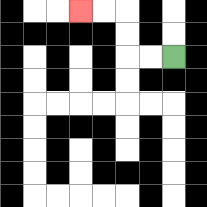{'start': '[7, 2]', 'end': '[3, 0]', 'path_directions': 'L,L,U,U,L,L', 'path_coordinates': '[[7, 2], [6, 2], [5, 2], [5, 1], [5, 0], [4, 0], [3, 0]]'}